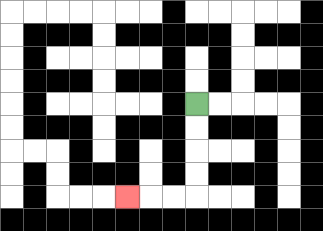{'start': '[8, 4]', 'end': '[5, 8]', 'path_directions': 'D,D,D,D,L,L,L', 'path_coordinates': '[[8, 4], [8, 5], [8, 6], [8, 7], [8, 8], [7, 8], [6, 8], [5, 8]]'}